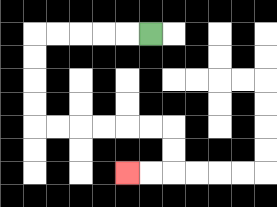{'start': '[6, 1]', 'end': '[5, 7]', 'path_directions': 'L,L,L,L,L,D,D,D,D,R,R,R,R,R,R,D,D,L,L', 'path_coordinates': '[[6, 1], [5, 1], [4, 1], [3, 1], [2, 1], [1, 1], [1, 2], [1, 3], [1, 4], [1, 5], [2, 5], [3, 5], [4, 5], [5, 5], [6, 5], [7, 5], [7, 6], [7, 7], [6, 7], [5, 7]]'}